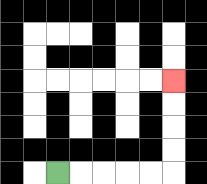{'start': '[2, 7]', 'end': '[7, 3]', 'path_directions': 'R,R,R,R,R,U,U,U,U', 'path_coordinates': '[[2, 7], [3, 7], [4, 7], [5, 7], [6, 7], [7, 7], [7, 6], [7, 5], [7, 4], [7, 3]]'}